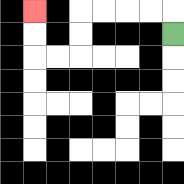{'start': '[7, 1]', 'end': '[1, 0]', 'path_directions': 'U,L,L,L,L,D,D,L,L,U,U', 'path_coordinates': '[[7, 1], [7, 0], [6, 0], [5, 0], [4, 0], [3, 0], [3, 1], [3, 2], [2, 2], [1, 2], [1, 1], [1, 0]]'}